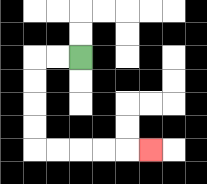{'start': '[3, 2]', 'end': '[6, 6]', 'path_directions': 'L,L,D,D,D,D,R,R,R,R,R', 'path_coordinates': '[[3, 2], [2, 2], [1, 2], [1, 3], [1, 4], [1, 5], [1, 6], [2, 6], [3, 6], [4, 6], [5, 6], [6, 6]]'}